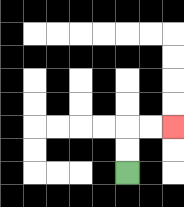{'start': '[5, 7]', 'end': '[7, 5]', 'path_directions': 'U,U,R,R', 'path_coordinates': '[[5, 7], [5, 6], [5, 5], [6, 5], [7, 5]]'}